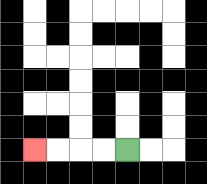{'start': '[5, 6]', 'end': '[1, 6]', 'path_directions': 'L,L,L,L', 'path_coordinates': '[[5, 6], [4, 6], [3, 6], [2, 6], [1, 6]]'}